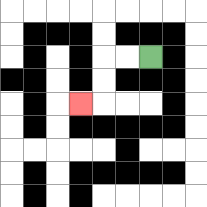{'start': '[6, 2]', 'end': '[3, 4]', 'path_directions': 'L,L,D,D,L', 'path_coordinates': '[[6, 2], [5, 2], [4, 2], [4, 3], [4, 4], [3, 4]]'}